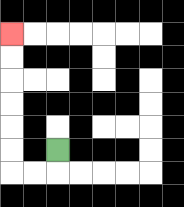{'start': '[2, 6]', 'end': '[0, 1]', 'path_directions': 'D,L,L,U,U,U,U,U,U', 'path_coordinates': '[[2, 6], [2, 7], [1, 7], [0, 7], [0, 6], [0, 5], [0, 4], [0, 3], [0, 2], [0, 1]]'}